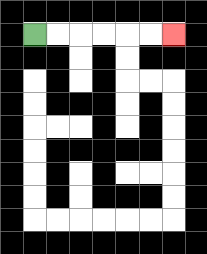{'start': '[1, 1]', 'end': '[7, 1]', 'path_directions': 'R,R,R,R,R,R', 'path_coordinates': '[[1, 1], [2, 1], [3, 1], [4, 1], [5, 1], [6, 1], [7, 1]]'}